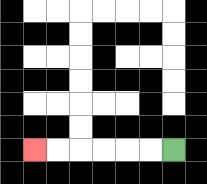{'start': '[7, 6]', 'end': '[1, 6]', 'path_directions': 'L,L,L,L,L,L', 'path_coordinates': '[[7, 6], [6, 6], [5, 6], [4, 6], [3, 6], [2, 6], [1, 6]]'}